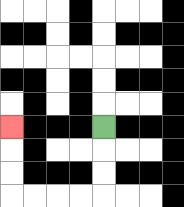{'start': '[4, 5]', 'end': '[0, 5]', 'path_directions': 'D,D,D,L,L,L,L,U,U,U', 'path_coordinates': '[[4, 5], [4, 6], [4, 7], [4, 8], [3, 8], [2, 8], [1, 8], [0, 8], [0, 7], [0, 6], [0, 5]]'}